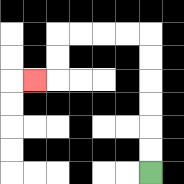{'start': '[6, 7]', 'end': '[1, 3]', 'path_directions': 'U,U,U,U,U,U,L,L,L,L,D,D,L', 'path_coordinates': '[[6, 7], [6, 6], [6, 5], [6, 4], [6, 3], [6, 2], [6, 1], [5, 1], [4, 1], [3, 1], [2, 1], [2, 2], [2, 3], [1, 3]]'}